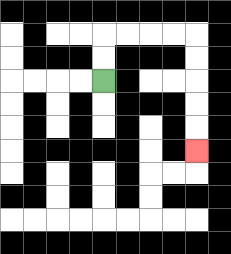{'start': '[4, 3]', 'end': '[8, 6]', 'path_directions': 'U,U,R,R,R,R,D,D,D,D,D', 'path_coordinates': '[[4, 3], [4, 2], [4, 1], [5, 1], [6, 1], [7, 1], [8, 1], [8, 2], [8, 3], [8, 4], [8, 5], [8, 6]]'}